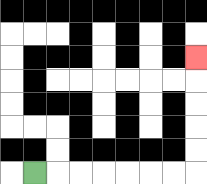{'start': '[1, 7]', 'end': '[8, 2]', 'path_directions': 'R,R,R,R,R,R,R,U,U,U,U,U', 'path_coordinates': '[[1, 7], [2, 7], [3, 7], [4, 7], [5, 7], [6, 7], [7, 7], [8, 7], [8, 6], [8, 5], [8, 4], [8, 3], [8, 2]]'}